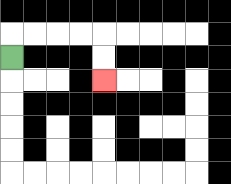{'start': '[0, 2]', 'end': '[4, 3]', 'path_directions': 'U,R,R,R,R,D,D', 'path_coordinates': '[[0, 2], [0, 1], [1, 1], [2, 1], [3, 1], [4, 1], [4, 2], [4, 3]]'}